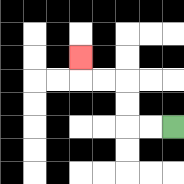{'start': '[7, 5]', 'end': '[3, 2]', 'path_directions': 'L,L,U,U,L,L,U', 'path_coordinates': '[[7, 5], [6, 5], [5, 5], [5, 4], [5, 3], [4, 3], [3, 3], [3, 2]]'}